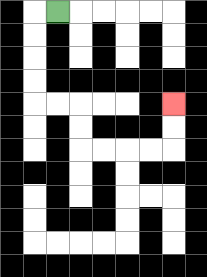{'start': '[2, 0]', 'end': '[7, 4]', 'path_directions': 'L,D,D,D,D,R,R,D,D,R,R,R,R,U,U', 'path_coordinates': '[[2, 0], [1, 0], [1, 1], [1, 2], [1, 3], [1, 4], [2, 4], [3, 4], [3, 5], [3, 6], [4, 6], [5, 6], [6, 6], [7, 6], [7, 5], [7, 4]]'}